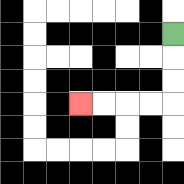{'start': '[7, 1]', 'end': '[3, 4]', 'path_directions': 'D,D,D,L,L,L,L', 'path_coordinates': '[[7, 1], [7, 2], [7, 3], [7, 4], [6, 4], [5, 4], [4, 4], [3, 4]]'}